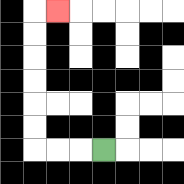{'start': '[4, 6]', 'end': '[2, 0]', 'path_directions': 'L,L,L,U,U,U,U,U,U,R', 'path_coordinates': '[[4, 6], [3, 6], [2, 6], [1, 6], [1, 5], [1, 4], [1, 3], [1, 2], [1, 1], [1, 0], [2, 0]]'}